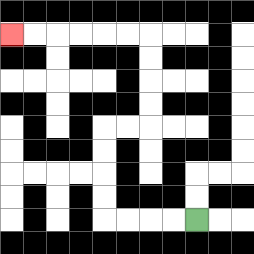{'start': '[8, 9]', 'end': '[0, 1]', 'path_directions': 'L,L,L,L,U,U,U,U,R,R,U,U,U,U,L,L,L,L,L,L', 'path_coordinates': '[[8, 9], [7, 9], [6, 9], [5, 9], [4, 9], [4, 8], [4, 7], [4, 6], [4, 5], [5, 5], [6, 5], [6, 4], [6, 3], [6, 2], [6, 1], [5, 1], [4, 1], [3, 1], [2, 1], [1, 1], [0, 1]]'}